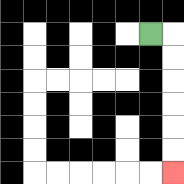{'start': '[6, 1]', 'end': '[7, 7]', 'path_directions': 'R,D,D,D,D,D,D', 'path_coordinates': '[[6, 1], [7, 1], [7, 2], [7, 3], [7, 4], [7, 5], [7, 6], [7, 7]]'}